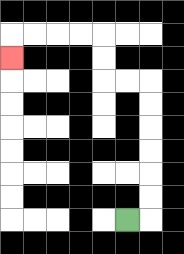{'start': '[5, 9]', 'end': '[0, 2]', 'path_directions': 'R,U,U,U,U,U,U,L,L,U,U,L,L,L,L,D', 'path_coordinates': '[[5, 9], [6, 9], [6, 8], [6, 7], [6, 6], [6, 5], [6, 4], [6, 3], [5, 3], [4, 3], [4, 2], [4, 1], [3, 1], [2, 1], [1, 1], [0, 1], [0, 2]]'}